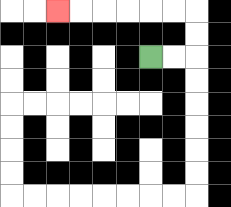{'start': '[6, 2]', 'end': '[2, 0]', 'path_directions': 'R,R,U,U,L,L,L,L,L,L', 'path_coordinates': '[[6, 2], [7, 2], [8, 2], [8, 1], [8, 0], [7, 0], [6, 0], [5, 0], [4, 0], [3, 0], [2, 0]]'}